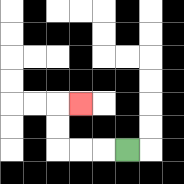{'start': '[5, 6]', 'end': '[3, 4]', 'path_directions': 'L,L,L,U,U,R', 'path_coordinates': '[[5, 6], [4, 6], [3, 6], [2, 6], [2, 5], [2, 4], [3, 4]]'}